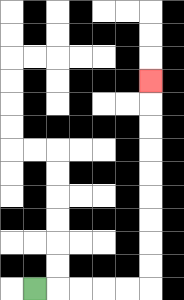{'start': '[1, 12]', 'end': '[6, 3]', 'path_directions': 'R,R,R,R,R,U,U,U,U,U,U,U,U,U', 'path_coordinates': '[[1, 12], [2, 12], [3, 12], [4, 12], [5, 12], [6, 12], [6, 11], [6, 10], [6, 9], [6, 8], [6, 7], [6, 6], [6, 5], [6, 4], [6, 3]]'}